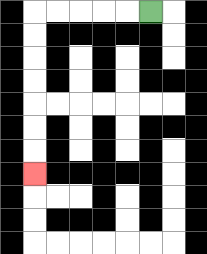{'start': '[6, 0]', 'end': '[1, 7]', 'path_directions': 'L,L,L,L,L,D,D,D,D,D,D,D', 'path_coordinates': '[[6, 0], [5, 0], [4, 0], [3, 0], [2, 0], [1, 0], [1, 1], [1, 2], [1, 3], [1, 4], [1, 5], [1, 6], [1, 7]]'}